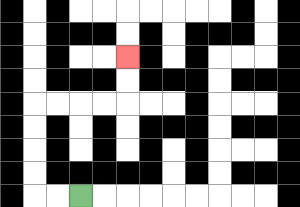{'start': '[3, 8]', 'end': '[5, 2]', 'path_directions': 'L,L,U,U,U,U,R,R,R,R,U,U', 'path_coordinates': '[[3, 8], [2, 8], [1, 8], [1, 7], [1, 6], [1, 5], [1, 4], [2, 4], [3, 4], [4, 4], [5, 4], [5, 3], [5, 2]]'}